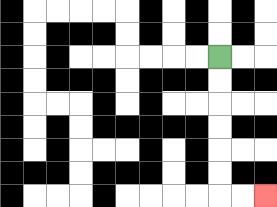{'start': '[9, 2]', 'end': '[11, 8]', 'path_directions': 'D,D,D,D,D,D,R,R', 'path_coordinates': '[[9, 2], [9, 3], [9, 4], [9, 5], [9, 6], [9, 7], [9, 8], [10, 8], [11, 8]]'}